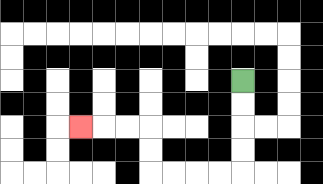{'start': '[10, 3]', 'end': '[3, 5]', 'path_directions': 'D,D,D,D,L,L,L,L,U,U,L,L,L', 'path_coordinates': '[[10, 3], [10, 4], [10, 5], [10, 6], [10, 7], [9, 7], [8, 7], [7, 7], [6, 7], [6, 6], [6, 5], [5, 5], [4, 5], [3, 5]]'}